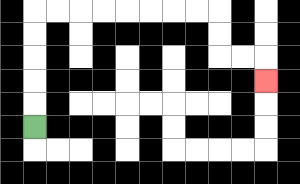{'start': '[1, 5]', 'end': '[11, 3]', 'path_directions': 'U,U,U,U,U,R,R,R,R,R,R,R,R,D,D,R,R,D', 'path_coordinates': '[[1, 5], [1, 4], [1, 3], [1, 2], [1, 1], [1, 0], [2, 0], [3, 0], [4, 0], [5, 0], [6, 0], [7, 0], [8, 0], [9, 0], [9, 1], [9, 2], [10, 2], [11, 2], [11, 3]]'}